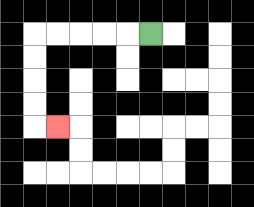{'start': '[6, 1]', 'end': '[2, 5]', 'path_directions': 'L,L,L,L,L,D,D,D,D,R', 'path_coordinates': '[[6, 1], [5, 1], [4, 1], [3, 1], [2, 1], [1, 1], [1, 2], [1, 3], [1, 4], [1, 5], [2, 5]]'}